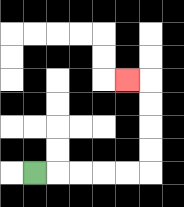{'start': '[1, 7]', 'end': '[5, 3]', 'path_directions': 'R,R,R,R,R,U,U,U,U,L', 'path_coordinates': '[[1, 7], [2, 7], [3, 7], [4, 7], [5, 7], [6, 7], [6, 6], [6, 5], [6, 4], [6, 3], [5, 3]]'}